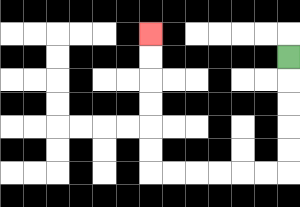{'start': '[12, 2]', 'end': '[6, 1]', 'path_directions': 'D,D,D,D,D,L,L,L,L,L,L,U,U,U,U,U,U', 'path_coordinates': '[[12, 2], [12, 3], [12, 4], [12, 5], [12, 6], [12, 7], [11, 7], [10, 7], [9, 7], [8, 7], [7, 7], [6, 7], [6, 6], [6, 5], [6, 4], [6, 3], [6, 2], [6, 1]]'}